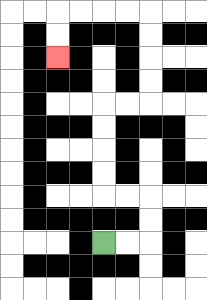{'start': '[4, 10]', 'end': '[2, 2]', 'path_directions': 'R,R,U,U,L,L,U,U,U,U,R,R,U,U,U,U,L,L,L,L,D,D', 'path_coordinates': '[[4, 10], [5, 10], [6, 10], [6, 9], [6, 8], [5, 8], [4, 8], [4, 7], [4, 6], [4, 5], [4, 4], [5, 4], [6, 4], [6, 3], [6, 2], [6, 1], [6, 0], [5, 0], [4, 0], [3, 0], [2, 0], [2, 1], [2, 2]]'}